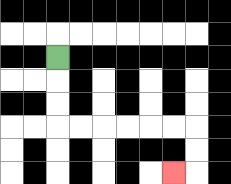{'start': '[2, 2]', 'end': '[7, 7]', 'path_directions': 'D,D,D,R,R,R,R,R,R,D,D,L', 'path_coordinates': '[[2, 2], [2, 3], [2, 4], [2, 5], [3, 5], [4, 5], [5, 5], [6, 5], [7, 5], [8, 5], [8, 6], [8, 7], [7, 7]]'}